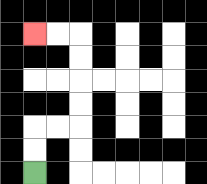{'start': '[1, 7]', 'end': '[1, 1]', 'path_directions': 'U,U,R,R,U,U,U,U,L,L', 'path_coordinates': '[[1, 7], [1, 6], [1, 5], [2, 5], [3, 5], [3, 4], [3, 3], [3, 2], [3, 1], [2, 1], [1, 1]]'}